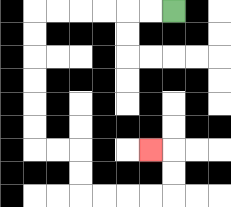{'start': '[7, 0]', 'end': '[6, 6]', 'path_directions': 'L,L,L,L,L,L,D,D,D,D,D,D,R,R,D,D,R,R,R,R,U,U,L', 'path_coordinates': '[[7, 0], [6, 0], [5, 0], [4, 0], [3, 0], [2, 0], [1, 0], [1, 1], [1, 2], [1, 3], [1, 4], [1, 5], [1, 6], [2, 6], [3, 6], [3, 7], [3, 8], [4, 8], [5, 8], [6, 8], [7, 8], [7, 7], [7, 6], [6, 6]]'}